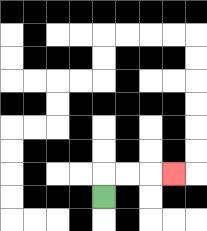{'start': '[4, 8]', 'end': '[7, 7]', 'path_directions': 'U,R,R,R', 'path_coordinates': '[[4, 8], [4, 7], [5, 7], [6, 7], [7, 7]]'}